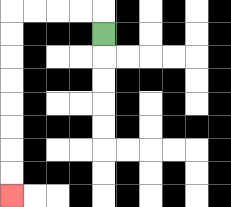{'start': '[4, 1]', 'end': '[0, 8]', 'path_directions': 'U,L,L,L,L,D,D,D,D,D,D,D,D', 'path_coordinates': '[[4, 1], [4, 0], [3, 0], [2, 0], [1, 0], [0, 0], [0, 1], [0, 2], [0, 3], [0, 4], [0, 5], [0, 6], [0, 7], [0, 8]]'}